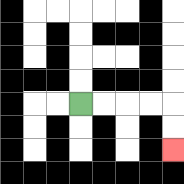{'start': '[3, 4]', 'end': '[7, 6]', 'path_directions': 'R,R,R,R,D,D', 'path_coordinates': '[[3, 4], [4, 4], [5, 4], [6, 4], [7, 4], [7, 5], [7, 6]]'}